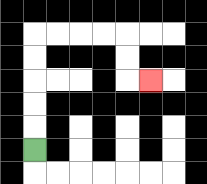{'start': '[1, 6]', 'end': '[6, 3]', 'path_directions': 'U,U,U,U,U,R,R,R,R,D,D,R', 'path_coordinates': '[[1, 6], [1, 5], [1, 4], [1, 3], [1, 2], [1, 1], [2, 1], [3, 1], [4, 1], [5, 1], [5, 2], [5, 3], [6, 3]]'}